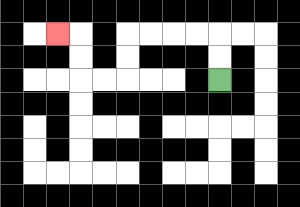{'start': '[9, 3]', 'end': '[2, 1]', 'path_directions': 'U,U,L,L,L,L,D,D,L,L,U,U,L', 'path_coordinates': '[[9, 3], [9, 2], [9, 1], [8, 1], [7, 1], [6, 1], [5, 1], [5, 2], [5, 3], [4, 3], [3, 3], [3, 2], [3, 1], [2, 1]]'}